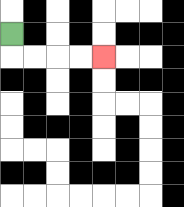{'start': '[0, 1]', 'end': '[4, 2]', 'path_directions': 'D,R,R,R,R', 'path_coordinates': '[[0, 1], [0, 2], [1, 2], [2, 2], [3, 2], [4, 2]]'}